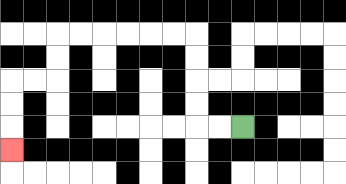{'start': '[10, 5]', 'end': '[0, 6]', 'path_directions': 'L,L,U,U,U,U,L,L,L,L,L,L,D,D,L,L,D,D,D', 'path_coordinates': '[[10, 5], [9, 5], [8, 5], [8, 4], [8, 3], [8, 2], [8, 1], [7, 1], [6, 1], [5, 1], [4, 1], [3, 1], [2, 1], [2, 2], [2, 3], [1, 3], [0, 3], [0, 4], [0, 5], [0, 6]]'}